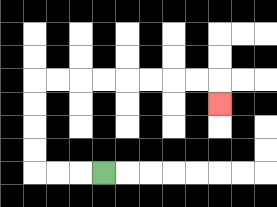{'start': '[4, 7]', 'end': '[9, 4]', 'path_directions': 'L,L,L,U,U,U,U,R,R,R,R,R,R,R,R,D', 'path_coordinates': '[[4, 7], [3, 7], [2, 7], [1, 7], [1, 6], [1, 5], [1, 4], [1, 3], [2, 3], [3, 3], [4, 3], [5, 3], [6, 3], [7, 3], [8, 3], [9, 3], [9, 4]]'}